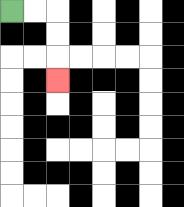{'start': '[0, 0]', 'end': '[2, 3]', 'path_directions': 'R,R,D,D,D', 'path_coordinates': '[[0, 0], [1, 0], [2, 0], [2, 1], [2, 2], [2, 3]]'}